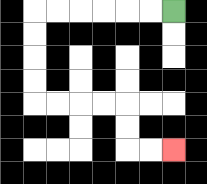{'start': '[7, 0]', 'end': '[7, 6]', 'path_directions': 'L,L,L,L,L,L,D,D,D,D,R,R,R,R,D,D,R,R', 'path_coordinates': '[[7, 0], [6, 0], [5, 0], [4, 0], [3, 0], [2, 0], [1, 0], [1, 1], [1, 2], [1, 3], [1, 4], [2, 4], [3, 4], [4, 4], [5, 4], [5, 5], [5, 6], [6, 6], [7, 6]]'}